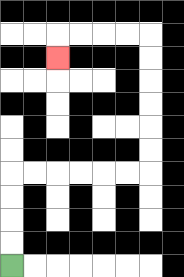{'start': '[0, 11]', 'end': '[2, 2]', 'path_directions': 'U,U,U,U,R,R,R,R,R,R,U,U,U,U,U,U,L,L,L,L,D', 'path_coordinates': '[[0, 11], [0, 10], [0, 9], [0, 8], [0, 7], [1, 7], [2, 7], [3, 7], [4, 7], [5, 7], [6, 7], [6, 6], [6, 5], [6, 4], [6, 3], [6, 2], [6, 1], [5, 1], [4, 1], [3, 1], [2, 1], [2, 2]]'}